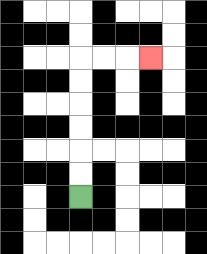{'start': '[3, 8]', 'end': '[6, 2]', 'path_directions': 'U,U,U,U,U,U,R,R,R', 'path_coordinates': '[[3, 8], [3, 7], [3, 6], [3, 5], [3, 4], [3, 3], [3, 2], [4, 2], [5, 2], [6, 2]]'}